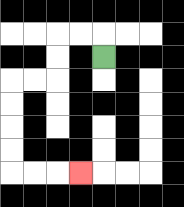{'start': '[4, 2]', 'end': '[3, 7]', 'path_directions': 'U,L,L,D,D,L,L,D,D,D,D,R,R,R', 'path_coordinates': '[[4, 2], [4, 1], [3, 1], [2, 1], [2, 2], [2, 3], [1, 3], [0, 3], [0, 4], [0, 5], [0, 6], [0, 7], [1, 7], [2, 7], [3, 7]]'}